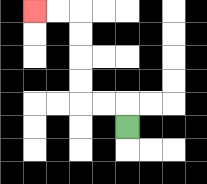{'start': '[5, 5]', 'end': '[1, 0]', 'path_directions': 'U,L,L,U,U,U,U,L,L', 'path_coordinates': '[[5, 5], [5, 4], [4, 4], [3, 4], [3, 3], [3, 2], [3, 1], [3, 0], [2, 0], [1, 0]]'}